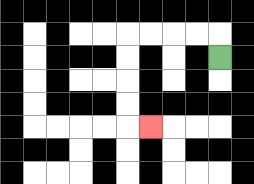{'start': '[9, 2]', 'end': '[6, 5]', 'path_directions': 'U,L,L,L,L,D,D,D,D,R', 'path_coordinates': '[[9, 2], [9, 1], [8, 1], [7, 1], [6, 1], [5, 1], [5, 2], [5, 3], [5, 4], [5, 5], [6, 5]]'}